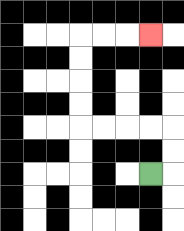{'start': '[6, 7]', 'end': '[6, 1]', 'path_directions': 'R,U,U,L,L,L,L,U,U,U,U,R,R,R', 'path_coordinates': '[[6, 7], [7, 7], [7, 6], [7, 5], [6, 5], [5, 5], [4, 5], [3, 5], [3, 4], [3, 3], [3, 2], [3, 1], [4, 1], [5, 1], [6, 1]]'}